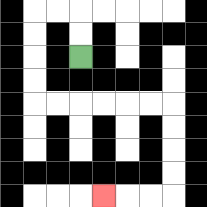{'start': '[3, 2]', 'end': '[4, 8]', 'path_directions': 'U,U,L,L,D,D,D,D,R,R,R,R,R,R,D,D,D,D,L,L,L', 'path_coordinates': '[[3, 2], [3, 1], [3, 0], [2, 0], [1, 0], [1, 1], [1, 2], [1, 3], [1, 4], [2, 4], [3, 4], [4, 4], [5, 4], [6, 4], [7, 4], [7, 5], [7, 6], [7, 7], [7, 8], [6, 8], [5, 8], [4, 8]]'}